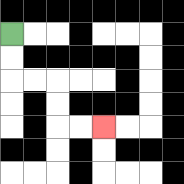{'start': '[0, 1]', 'end': '[4, 5]', 'path_directions': 'D,D,R,R,D,D,R,R', 'path_coordinates': '[[0, 1], [0, 2], [0, 3], [1, 3], [2, 3], [2, 4], [2, 5], [3, 5], [4, 5]]'}